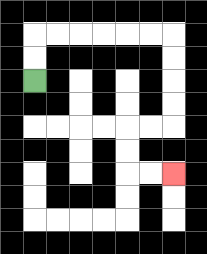{'start': '[1, 3]', 'end': '[7, 7]', 'path_directions': 'U,U,R,R,R,R,R,R,D,D,D,D,L,L,D,D,R,R', 'path_coordinates': '[[1, 3], [1, 2], [1, 1], [2, 1], [3, 1], [4, 1], [5, 1], [6, 1], [7, 1], [7, 2], [7, 3], [7, 4], [7, 5], [6, 5], [5, 5], [5, 6], [5, 7], [6, 7], [7, 7]]'}